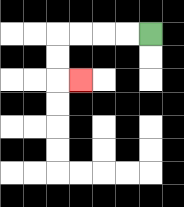{'start': '[6, 1]', 'end': '[3, 3]', 'path_directions': 'L,L,L,L,D,D,R', 'path_coordinates': '[[6, 1], [5, 1], [4, 1], [3, 1], [2, 1], [2, 2], [2, 3], [3, 3]]'}